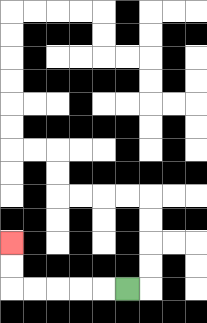{'start': '[5, 12]', 'end': '[0, 10]', 'path_directions': 'L,L,L,L,L,U,U', 'path_coordinates': '[[5, 12], [4, 12], [3, 12], [2, 12], [1, 12], [0, 12], [0, 11], [0, 10]]'}